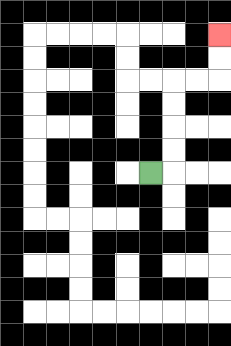{'start': '[6, 7]', 'end': '[9, 1]', 'path_directions': 'R,U,U,U,U,R,R,U,U', 'path_coordinates': '[[6, 7], [7, 7], [7, 6], [7, 5], [7, 4], [7, 3], [8, 3], [9, 3], [9, 2], [9, 1]]'}